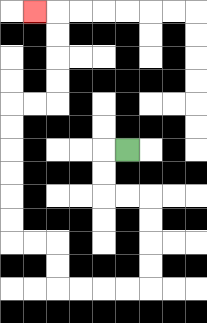{'start': '[5, 6]', 'end': '[1, 0]', 'path_directions': 'L,D,D,R,R,D,D,D,D,L,L,L,L,U,U,L,L,U,U,U,U,U,U,R,R,U,U,U,U,L', 'path_coordinates': '[[5, 6], [4, 6], [4, 7], [4, 8], [5, 8], [6, 8], [6, 9], [6, 10], [6, 11], [6, 12], [5, 12], [4, 12], [3, 12], [2, 12], [2, 11], [2, 10], [1, 10], [0, 10], [0, 9], [0, 8], [0, 7], [0, 6], [0, 5], [0, 4], [1, 4], [2, 4], [2, 3], [2, 2], [2, 1], [2, 0], [1, 0]]'}